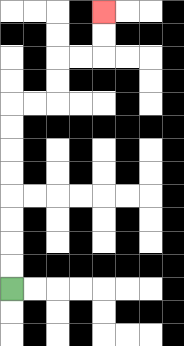{'start': '[0, 12]', 'end': '[4, 0]', 'path_directions': 'U,U,U,U,U,U,U,U,R,R,U,U,R,R,U,U', 'path_coordinates': '[[0, 12], [0, 11], [0, 10], [0, 9], [0, 8], [0, 7], [0, 6], [0, 5], [0, 4], [1, 4], [2, 4], [2, 3], [2, 2], [3, 2], [4, 2], [4, 1], [4, 0]]'}